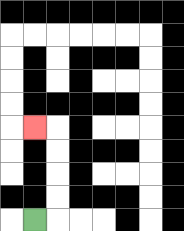{'start': '[1, 9]', 'end': '[1, 5]', 'path_directions': 'R,U,U,U,U,L', 'path_coordinates': '[[1, 9], [2, 9], [2, 8], [2, 7], [2, 6], [2, 5], [1, 5]]'}